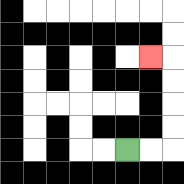{'start': '[5, 6]', 'end': '[6, 2]', 'path_directions': 'R,R,U,U,U,U,L', 'path_coordinates': '[[5, 6], [6, 6], [7, 6], [7, 5], [7, 4], [7, 3], [7, 2], [6, 2]]'}